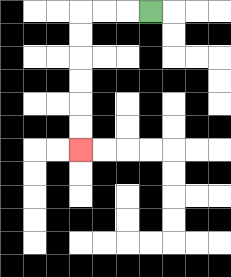{'start': '[6, 0]', 'end': '[3, 6]', 'path_directions': 'L,L,L,D,D,D,D,D,D', 'path_coordinates': '[[6, 0], [5, 0], [4, 0], [3, 0], [3, 1], [3, 2], [3, 3], [3, 4], [3, 5], [3, 6]]'}